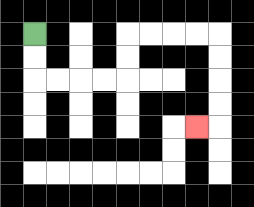{'start': '[1, 1]', 'end': '[8, 5]', 'path_directions': 'D,D,R,R,R,R,U,U,R,R,R,R,D,D,D,D,L', 'path_coordinates': '[[1, 1], [1, 2], [1, 3], [2, 3], [3, 3], [4, 3], [5, 3], [5, 2], [5, 1], [6, 1], [7, 1], [8, 1], [9, 1], [9, 2], [9, 3], [9, 4], [9, 5], [8, 5]]'}